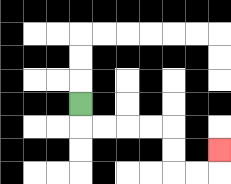{'start': '[3, 4]', 'end': '[9, 6]', 'path_directions': 'D,R,R,R,R,D,D,R,R,U', 'path_coordinates': '[[3, 4], [3, 5], [4, 5], [5, 5], [6, 5], [7, 5], [7, 6], [7, 7], [8, 7], [9, 7], [9, 6]]'}